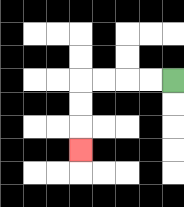{'start': '[7, 3]', 'end': '[3, 6]', 'path_directions': 'L,L,L,L,D,D,D', 'path_coordinates': '[[7, 3], [6, 3], [5, 3], [4, 3], [3, 3], [3, 4], [3, 5], [3, 6]]'}